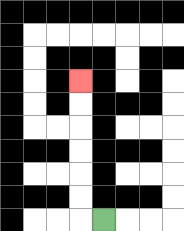{'start': '[4, 9]', 'end': '[3, 3]', 'path_directions': 'L,U,U,U,U,U,U', 'path_coordinates': '[[4, 9], [3, 9], [3, 8], [3, 7], [3, 6], [3, 5], [3, 4], [3, 3]]'}